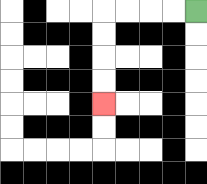{'start': '[8, 0]', 'end': '[4, 4]', 'path_directions': 'L,L,L,L,D,D,D,D', 'path_coordinates': '[[8, 0], [7, 0], [6, 0], [5, 0], [4, 0], [4, 1], [4, 2], [4, 3], [4, 4]]'}